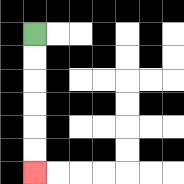{'start': '[1, 1]', 'end': '[1, 7]', 'path_directions': 'D,D,D,D,D,D', 'path_coordinates': '[[1, 1], [1, 2], [1, 3], [1, 4], [1, 5], [1, 6], [1, 7]]'}